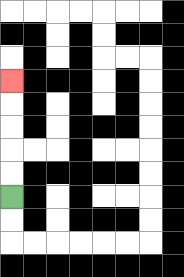{'start': '[0, 8]', 'end': '[0, 3]', 'path_directions': 'U,U,U,U,U', 'path_coordinates': '[[0, 8], [0, 7], [0, 6], [0, 5], [0, 4], [0, 3]]'}